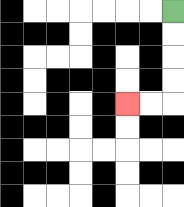{'start': '[7, 0]', 'end': '[5, 4]', 'path_directions': 'D,D,D,D,L,L', 'path_coordinates': '[[7, 0], [7, 1], [7, 2], [7, 3], [7, 4], [6, 4], [5, 4]]'}